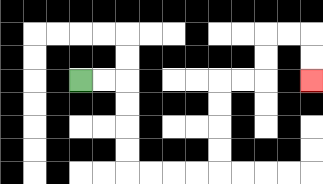{'start': '[3, 3]', 'end': '[13, 3]', 'path_directions': 'R,R,D,D,D,D,R,R,R,R,U,U,U,U,R,R,U,U,R,R,D,D', 'path_coordinates': '[[3, 3], [4, 3], [5, 3], [5, 4], [5, 5], [5, 6], [5, 7], [6, 7], [7, 7], [8, 7], [9, 7], [9, 6], [9, 5], [9, 4], [9, 3], [10, 3], [11, 3], [11, 2], [11, 1], [12, 1], [13, 1], [13, 2], [13, 3]]'}